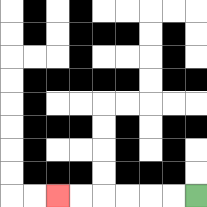{'start': '[8, 8]', 'end': '[2, 8]', 'path_directions': 'L,L,L,L,L,L', 'path_coordinates': '[[8, 8], [7, 8], [6, 8], [5, 8], [4, 8], [3, 8], [2, 8]]'}